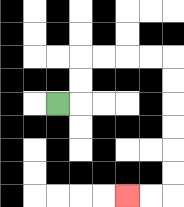{'start': '[2, 4]', 'end': '[5, 8]', 'path_directions': 'R,U,U,R,R,R,R,D,D,D,D,D,D,L,L', 'path_coordinates': '[[2, 4], [3, 4], [3, 3], [3, 2], [4, 2], [5, 2], [6, 2], [7, 2], [7, 3], [7, 4], [7, 5], [7, 6], [7, 7], [7, 8], [6, 8], [5, 8]]'}